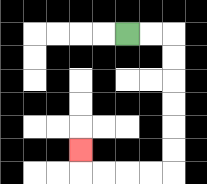{'start': '[5, 1]', 'end': '[3, 6]', 'path_directions': 'R,R,D,D,D,D,D,D,L,L,L,L,U', 'path_coordinates': '[[5, 1], [6, 1], [7, 1], [7, 2], [7, 3], [7, 4], [7, 5], [7, 6], [7, 7], [6, 7], [5, 7], [4, 7], [3, 7], [3, 6]]'}